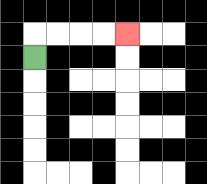{'start': '[1, 2]', 'end': '[5, 1]', 'path_directions': 'U,R,R,R,R', 'path_coordinates': '[[1, 2], [1, 1], [2, 1], [3, 1], [4, 1], [5, 1]]'}